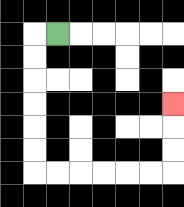{'start': '[2, 1]', 'end': '[7, 4]', 'path_directions': 'L,D,D,D,D,D,D,R,R,R,R,R,R,U,U,U', 'path_coordinates': '[[2, 1], [1, 1], [1, 2], [1, 3], [1, 4], [1, 5], [1, 6], [1, 7], [2, 7], [3, 7], [4, 7], [5, 7], [6, 7], [7, 7], [7, 6], [7, 5], [7, 4]]'}